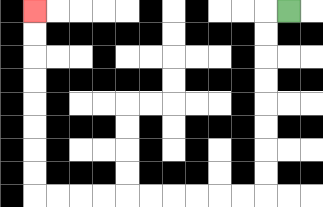{'start': '[12, 0]', 'end': '[1, 0]', 'path_directions': 'L,D,D,D,D,D,D,D,D,L,L,L,L,L,L,L,L,L,L,U,U,U,U,U,U,U,U', 'path_coordinates': '[[12, 0], [11, 0], [11, 1], [11, 2], [11, 3], [11, 4], [11, 5], [11, 6], [11, 7], [11, 8], [10, 8], [9, 8], [8, 8], [7, 8], [6, 8], [5, 8], [4, 8], [3, 8], [2, 8], [1, 8], [1, 7], [1, 6], [1, 5], [1, 4], [1, 3], [1, 2], [1, 1], [1, 0]]'}